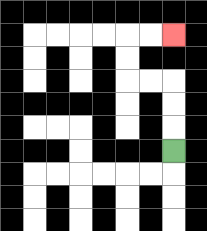{'start': '[7, 6]', 'end': '[7, 1]', 'path_directions': 'U,U,U,L,L,U,U,R,R', 'path_coordinates': '[[7, 6], [7, 5], [7, 4], [7, 3], [6, 3], [5, 3], [5, 2], [5, 1], [6, 1], [7, 1]]'}